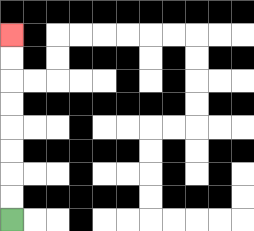{'start': '[0, 9]', 'end': '[0, 1]', 'path_directions': 'U,U,U,U,U,U,U,U', 'path_coordinates': '[[0, 9], [0, 8], [0, 7], [0, 6], [0, 5], [0, 4], [0, 3], [0, 2], [0, 1]]'}